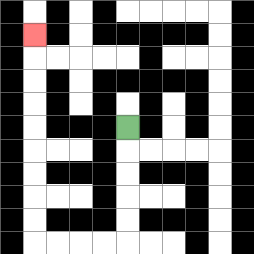{'start': '[5, 5]', 'end': '[1, 1]', 'path_directions': 'D,D,D,D,D,L,L,L,L,U,U,U,U,U,U,U,U,U', 'path_coordinates': '[[5, 5], [5, 6], [5, 7], [5, 8], [5, 9], [5, 10], [4, 10], [3, 10], [2, 10], [1, 10], [1, 9], [1, 8], [1, 7], [1, 6], [1, 5], [1, 4], [1, 3], [1, 2], [1, 1]]'}